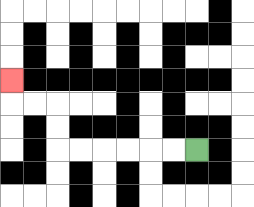{'start': '[8, 6]', 'end': '[0, 3]', 'path_directions': 'L,L,L,L,L,L,U,U,L,L,U', 'path_coordinates': '[[8, 6], [7, 6], [6, 6], [5, 6], [4, 6], [3, 6], [2, 6], [2, 5], [2, 4], [1, 4], [0, 4], [0, 3]]'}